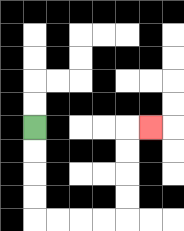{'start': '[1, 5]', 'end': '[6, 5]', 'path_directions': 'D,D,D,D,R,R,R,R,U,U,U,U,R', 'path_coordinates': '[[1, 5], [1, 6], [1, 7], [1, 8], [1, 9], [2, 9], [3, 9], [4, 9], [5, 9], [5, 8], [5, 7], [5, 6], [5, 5], [6, 5]]'}